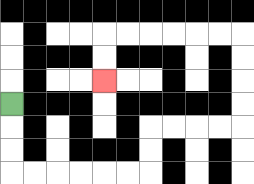{'start': '[0, 4]', 'end': '[4, 3]', 'path_directions': 'D,D,D,R,R,R,R,R,R,U,U,R,R,R,R,U,U,U,U,L,L,L,L,L,L,D,D', 'path_coordinates': '[[0, 4], [0, 5], [0, 6], [0, 7], [1, 7], [2, 7], [3, 7], [4, 7], [5, 7], [6, 7], [6, 6], [6, 5], [7, 5], [8, 5], [9, 5], [10, 5], [10, 4], [10, 3], [10, 2], [10, 1], [9, 1], [8, 1], [7, 1], [6, 1], [5, 1], [4, 1], [4, 2], [4, 3]]'}